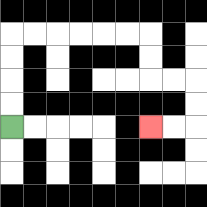{'start': '[0, 5]', 'end': '[6, 5]', 'path_directions': 'U,U,U,U,R,R,R,R,R,R,D,D,R,R,D,D,L,L', 'path_coordinates': '[[0, 5], [0, 4], [0, 3], [0, 2], [0, 1], [1, 1], [2, 1], [3, 1], [4, 1], [5, 1], [6, 1], [6, 2], [6, 3], [7, 3], [8, 3], [8, 4], [8, 5], [7, 5], [6, 5]]'}